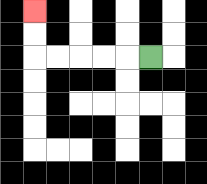{'start': '[6, 2]', 'end': '[1, 0]', 'path_directions': 'L,L,L,L,L,U,U', 'path_coordinates': '[[6, 2], [5, 2], [4, 2], [3, 2], [2, 2], [1, 2], [1, 1], [1, 0]]'}